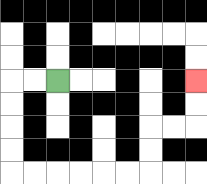{'start': '[2, 3]', 'end': '[8, 3]', 'path_directions': 'L,L,D,D,D,D,R,R,R,R,R,R,U,U,R,R,U,U', 'path_coordinates': '[[2, 3], [1, 3], [0, 3], [0, 4], [0, 5], [0, 6], [0, 7], [1, 7], [2, 7], [3, 7], [4, 7], [5, 7], [6, 7], [6, 6], [6, 5], [7, 5], [8, 5], [8, 4], [8, 3]]'}